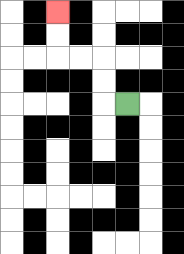{'start': '[5, 4]', 'end': '[2, 0]', 'path_directions': 'L,U,U,L,L,U,U', 'path_coordinates': '[[5, 4], [4, 4], [4, 3], [4, 2], [3, 2], [2, 2], [2, 1], [2, 0]]'}